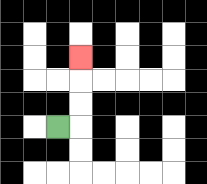{'start': '[2, 5]', 'end': '[3, 2]', 'path_directions': 'R,U,U,U', 'path_coordinates': '[[2, 5], [3, 5], [3, 4], [3, 3], [3, 2]]'}